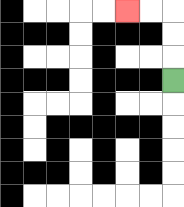{'start': '[7, 3]', 'end': '[5, 0]', 'path_directions': 'U,U,U,L,L', 'path_coordinates': '[[7, 3], [7, 2], [7, 1], [7, 0], [6, 0], [5, 0]]'}